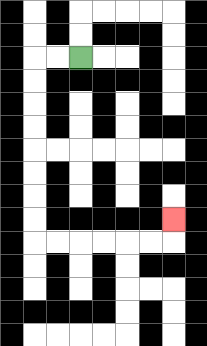{'start': '[3, 2]', 'end': '[7, 9]', 'path_directions': 'L,L,D,D,D,D,D,D,D,D,R,R,R,R,R,R,U', 'path_coordinates': '[[3, 2], [2, 2], [1, 2], [1, 3], [1, 4], [1, 5], [1, 6], [1, 7], [1, 8], [1, 9], [1, 10], [2, 10], [3, 10], [4, 10], [5, 10], [6, 10], [7, 10], [7, 9]]'}